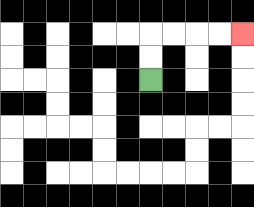{'start': '[6, 3]', 'end': '[10, 1]', 'path_directions': 'U,U,R,R,R,R', 'path_coordinates': '[[6, 3], [6, 2], [6, 1], [7, 1], [8, 1], [9, 1], [10, 1]]'}